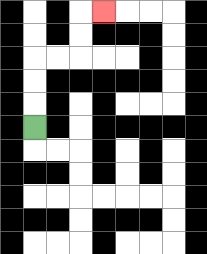{'start': '[1, 5]', 'end': '[4, 0]', 'path_directions': 'U,U,U,R,R,U,U,R', 'path_coordinates': '[[1, 5], [1, 4], [1, 3], [1, 2], [2, 2], [3, 2], [3, 1], [3, 0], [4, 0]]'}